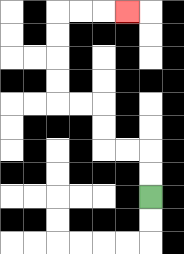{'start': '[6, 8]', 'end': '[5, 0]', 'path_directions': 'U,U,L,L,U,U,L,L,U,U,U,U,R,R,R', 'path_coordinates': '[[6, 8], [6, 7], [6, 6], [5, 6], [4, 6], [4, 5], [4, 4], [3, 4], [2, 4], [2, 3], [2, 2], [2, 1], [2, 0], [3, 0], [4, 0], [5, 0]]'}